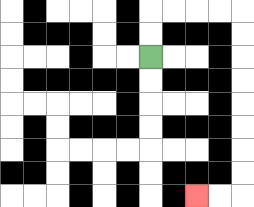{'start': '[6, 2]', 'end': '[8, 8]', 'path_directions': 'U,U,R,R,R,R,D,D,D,D,D,D,D,D,L,L', 'path_coordinates': '[[6, 2], [6, 1], [6, 0], [7, 0], [8, 0], [9, 0], [10, 0], [10, 1], [10, 2], [10, 3], [10, 4], [10, 5], [10, 6], [10, 7], [10, 8], [9, 8], [8, 8]]'}